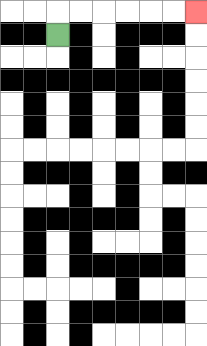{'start': '[2, 1]', 'end': '[8, 0]', 'path_directions': 'U,R,R,R,R,R,R', 'path_coordinates': '[[2, 1], [2, 0], [3, 0], [4, 0], [5, 0], [6, 0], [7, 0], [8, 0]]'}